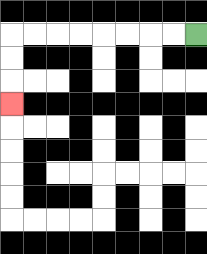{'start': '[8, 1]', 'end': '[0, 4]', 'path_directions': 'L,L,L,L,L,L,L,L,D,D,D', 'path_coordinates': '[[8, 1], [7, 1], [6, 1], [5, 1], [4, 1], [3, 1], [2, 1], [1, 1], [0, 1], [0, 2], [0, 3], [0, 4]]'}